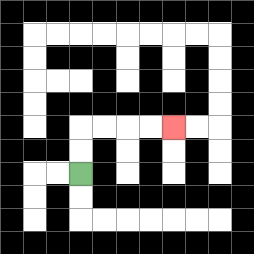{'start': '[3, 7]', 'end': '[7, 5]', 'path_directions': 'U,U,R,R,R,R', 'path_coordinates': '[[3, 7], [3, 6], [3, 5], [4, 5], [5, 5], [6, 5], [7, 5]]'}